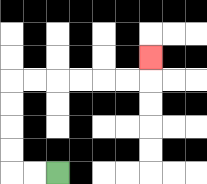{'start': '[2, 7]', 'end': '[6, 2]', 'path_directions': 'L,L,U,U,U,U,R,R,R,R,R,R,U', 'path_coordinates': '[[2, 7], [1, 7], [0, 7], [0, 6], [0, 5], [0, 4], [0, 3], [1, 3], [2, 3], [3, 3], [4, 3], [5, 3], [6, 3], [6, 2]]'}